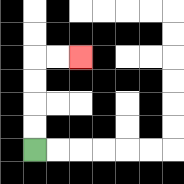{'start': '[1, 6]', 'end': '[3, 2]', 'path_directions': 'U,U,U,U,R,R', 'path_coordinates': '[[1, 6], [1, 5], [1, 4], [1, 3], [1, 2], [2, 2], [3, 2]]'}